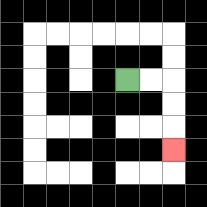{'start': '[5, 3]', 'end': '[7, 6]', 'path_directions': 'R,R,D,D,D', 'path_coordinates': '[[5, 3], [6, 3], [7, 3], [7, 4], [7, 5], [7, 6]]'}